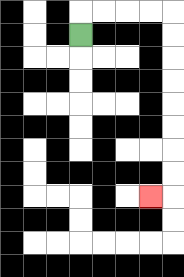{'start': '[3, 1]', 'end': '[6, 8]', 'path_directions': 'U,R,R,R,R,D,D,D,D,D,D,D,D,L', 'path_coordinates': '[[3, 1], [3, 0], [4, 0], [5, 0], [6, 0], [7, 0], [7, 1], [7, 2], [7, 3], [7, 4], [7, 5], [7, 6], [7, 7], [7, 8], [6, 8]]'}